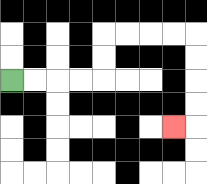{'start': '[0, 3]', 'end': '[7, 5]', 'path_directions': 'R,R,R,R,U,U,R,R,R,R,D,D,D,D,L', 'path_coordinates': '[[0, 3], [1, 3], [2, 3], [3, 3], [4, 3], [4, 2], [4, 1], [5, 1], [6, 1], [7, 1], [8, 1], [8, 2], [8, 3], [8, 4], [8, 5], [7, 5]]'}